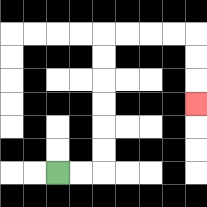{'start': '[2, 7]', 'end': '[8, 4]', 'path_directions': 'R,R,U,U,U,U,U,U,R,R,R,R,D,D,D', 'path_coordinates': '[[2, 7], [3, 7], [4, 7], [4, 6], [4, 5], [4, 4], [4, 3], [4, 2], [4, 1], [5, 1], [6, 1], [7, 1], [8, 1], [8, 2], [8, 3], [8, 4]]'}